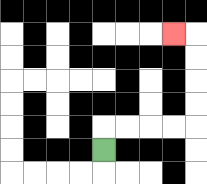{'start': '[4, 6]', 'end': '[7, 1]', 'path_directions': 'U,R,R,R,R,U,U,U,U,L', 'path_coordinates': '[[4, 6], [4, 5], [5, 5], [6, 5], [7, 5], [8, 5], [8, 4], [8, 3], [8, 2], [8, 1], [7, 1]]'}